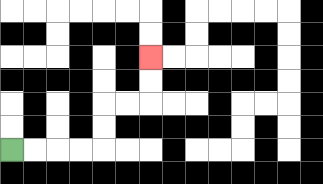{'start': '[0, 6]', 'end': '[6, 2]', 'path_directions': 'R,R,R,R,U,U,R,R,U,U', 'path_coordinates': '[[0, 6], [1, 6], [2, 6], [3, 6], [4, 6], [4, 5], [4, 4], [5, 4], [6, 4], [6, 3], [6, 2]]'}